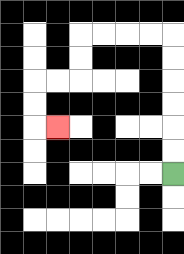{'start': '[7, 7]', 'end': '[2, 5]', 'path_directions': 'U,U,U,U,U,U,L,L,L,L,D,D,L,L,D,D,R', 'path_coordinates': '[[7, 7], [7, 6], [7, 5], [7, 4], [7, 3], [7, 2], [7, 1], [6, 1], [5, 1], [4, 1], [3, 1], [3, 2], [3, 3], [2, 3], [1, 3], [1, 4], [1, 5], [2, 5]]'}